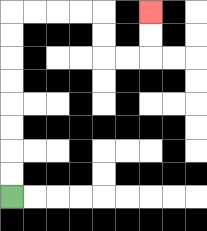{'start': '[0, 8]', 'end': '[6, 0]', 'path_directions': 'U,U,U,U,U,U,U,U,R,R,R,R,D,D,R,R,U,U', 'path_coordinates': '[[0, 8], [0, 7], [0, 6], [0, 5], [0, 4], [0, 3], [0, 2], [0, 1], [0, 0], [1, 0], [2, 0], [3, 0], [4, 0], [4, 1], [4, 2], [5, 2], [6, 2], [6, 1], [6, 0]]'}